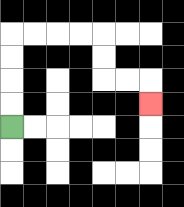{'start': '[0, 5]', 'end': '[6, 4]', 'path_directions': 'U,U,U,U,R,R,R,R,D,D,R,R,D', 'path_coordinates': '[[0, 5], [0, 4], [0, 3], [0, 2], [0, 1], [1, 1], [2, 1], [3, 1], [4, 1], [4, 2], [4, 3], [5, 3], [6, 3], [6, 4]]'}